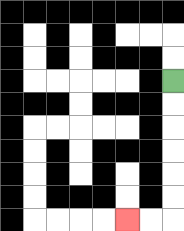{'start': '[7, 3]', 'end': '[5, 9]', 'path_directions': 'D,D,D,D,D,D,L,L', 'path_coordinates': '[[7, 3], [7, 4], [7, 5], [7, 6], [7, 7], [7, 8], [7, 9], [6, 9], [5, 9]]'}